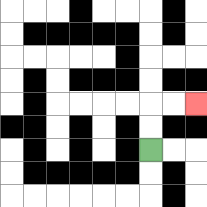{'start': '[6, 6]', 'end': '[8, 4]', 'path_directions': 'U,U,R,R', 'path_coordinates': '[[6, 6], [6, 5], [6, 4], [7, 4], [8, 4]]'}